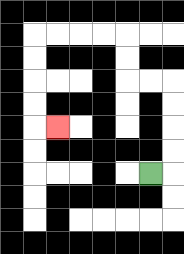{'start': '[6, 7]', 'end': '[2, 5]', 'path_directions': 'R,U,U,U,U,L,L,U,U,L,L,L,L,D,D,D,D,R', 'path_coordinates': '[[6, 7], [7, 7], [7, 6], [7, 5], [7, 4], [7, 3], [6, 3], [5, 3], [5, 2], [5, 1], [4, 1], [3, 1], [2, 1], [1, 1], [1, 2], [1, 3], [1, 4], [1, 5], [2, 5]]'}